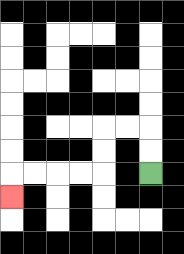{'start': '[6, 7]', 'end': '[0, 8]', 'path_directions': 'U,U,L,L,D,D,L,L,L,L,D', 'path_coordinates': '[[6, 7], [6, 6], [6, 5], [5, 5], [4, 5], [4, 6], [4, 7], [3, 7], [2, 7], [1, 7], [0, 7], [0, 8]]'}